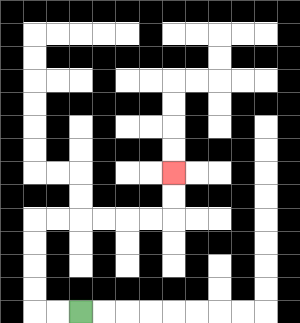{'start': '[3, 13]', 'end': '[7, 7]', 'path_directions': 'L,L,U,U,U,U,R,R,R,R,R,R,U,U', 'path_coordinates': '[[3, 13], [2, 13], [1, 13], [1, 12], [1, 11], [1, 10], [1, 9], [2, 9], [3, 9], [4, 9], [5, 9], [6, 9], [7, 9], [7, 8], [7, 7]]'}